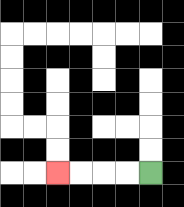{'start': '[6, 7]', 'end': '[2, 7]', 'path_directions': 'L,L,L,L', 'path_coordinates': '[[6, 7], [5, 7], [4, 7], [3, 7], [2, 7]]'}